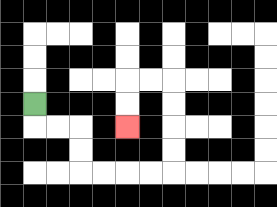{'start': '[1, 4]', 'end': '[5, 5]', 'path_directions': 'D,R,R,D,D,R,R,R,R,U,U,U,U,L,L,D,D', 'path_coordinates': '[[1, 4], [1, 5], [2, 5], [3, 5], [3, 6], [3, 7], [4, 7], [5, 7], [6, 7], [7, 7], [7, 6], [7, 5], [7, 4], [7, 3], [6, 3], [5, 3], [5, 4], [5, 5]]'}